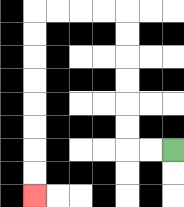{'start': '[7, 6]', 'end': '[1, 8]', 'path_directions': 'L,L,U,U,U,U,U,U,L,L,L,L,D,D,D,D,D,D,D,D', 'path_coordinates': '[[7, 6], [6, 6], [5, 6], [5, 5], [5, 4], [5, 3], [5, 2], [5, 1], [5, 0], [4, 0], [3, 0], [2, 0], [1, 0], [1, 1], [1, 2], [1, 3], [1, 4], [1, 5], [1, 6], [1, 7], [1, 8]]'}